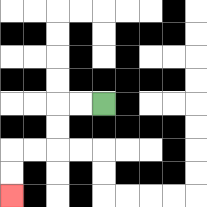{'start': '[4, 4]', 'end': '[0, 8]', 'path_directions': 'L,L,D,D,L,L,D,D', 'path_coordinates': '[[4, 4], [3, 4], [2, 4], [2, 5], [2, 6], [1, 6], [0, 6], [0, 7], [0, 8]]'}